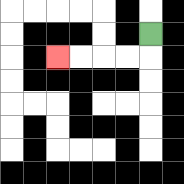{'start': '[6, 1]', 'end': '[2, 2]', 'path_directions': 'D,L,L,L,L', 'path_coordinates': '[[6, 1], [6, 2], [5, 2], [4, 2], [3, 2], [2, 2]]'}